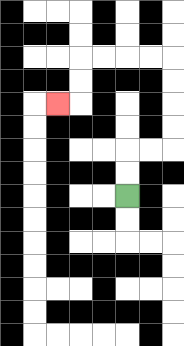{'start': '[5, 8]', 'end': '[2, 4]', 'path_directions': 'U,U,R,R,U,U,U,U,L,L,L,L,D,D,L', 'path_coordinates': '[[5, 8], [5, 7], [5, 6], [6, 6], [7, 6], [7, 5], [7, 4], [7, 3], [7, 2], [6, 2], [5, 2], [4, 2], [3, 2], [3, 3], [3, 4], [2, 4]]'}